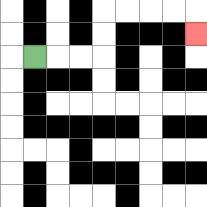{'start': '[1, 2]', 'end': '[8, 1]', 'path_directions': 'R,R,R,U,U,R,R,R,R,D', 'path_coordinates': '[[1, 2], [2, 2], [3, 2], [4, 2], [4, 1], [4, 0], [5, 0], [6, 0], [7, 0], [8, 0], [8, 1]]'}